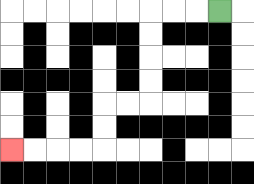{'start': '[9, 0]', 'end': '[0, 6]', 'path_directions': 'L,L,L,D,D,D,D,L,L,D,D,L,L,L,L', 'path_coordinates': '[[9, 0], [8, 0], [7, 0], [6, 0], [6, 1], [6, 2], [6, 3], [6, 4], [5, 4], [4, 4], [4, 5], [4, 6], [3, 6], [2, 6], [1, 6], [0, 6]]'}